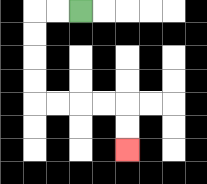{'start': '[3, 0]', 'end': '[5, 6]', 'path_directions': 'L,L,D,D,D,D,R,R,R,R,D,D', 'path_coordinates': '[[3, 0], [2, 0], [1, 0], [1, 1], [1, 2], [1, 3], [1, 4], [2, 4], [3, 4], [4, 4], [5, 4], [5, 5], [5, 6]]'}